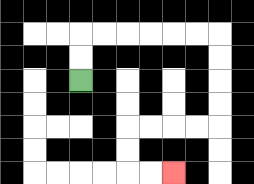{'start': '[3, 3]', 'end': '[7, 7]', 'path_directions': 'U,U,R,R,R,R,R,R,D,D,D,D,L,L,L,L,D,D,R,R', 'path_coordinates': '[[3, 3], [3, 2], [3, 1], [4, 1], [5, 1], [6, 1], [7, 1], [8, 1], [9, 1], [9, 2], [9, 3], [9, 4], [9, 5], [8, 5], [7, 5], [6, 5], [5, 5], [5, 6], [5, 7], [6, 7], [7, 7]]'}